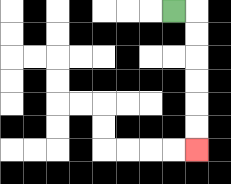{'start': '[7, 0]', 'end': '[8, 6]', 'path_directions': 'R,D,D,D,D,D,D', 'path_coordinates': '[[7, 0], [8, 0], [8, 1], [8, 2], [8, 3], [8, 4], [8, 5], [8, 6]]'}